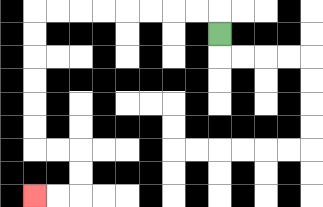{'start': '[9, 1]', 'end': '[1, 8]', 'path_directions': 'U,L,L,L,L,L,L,L,L,D,D,D,D,D,D,R,R,D,D,L,L', 'path_coordinates': '[[9, 1], [9, 0], [8, 0], [7, 0], [6, 0], [5, 0], [4, 0], [3, 0], [2, 0], [1, 0], [1, 1], [1, 2], [1, 3], [1, 4], [1, 5], [1, 6], [2, 6], [3, 6], [3, 7], [3, 8], [2, 8], [1, 8]]'}